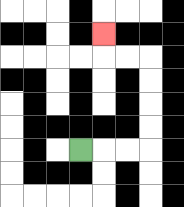{'start': '[3, 6]', 'end': '[4, 1]', 'path_directions': 'R,R,R,U,U,U,U,L,L,U', 'path_coordinates': '[[3, 6], [4, 6], [5, 6], [6, 6], [6, 5], [6, 4], [6, 3], [6, 2], [5, 2], [4, 2], [4, 1]]'}